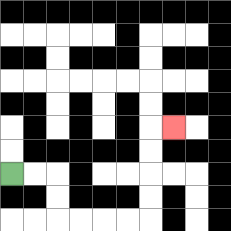{'start': '[0, 7]', 'end': '[7, 5]', 'path_directions': 'R,R,D,D,R,R,R,R,U,U,U,U,R', 'path_coordinates': '[[0, 7], [1, 7], [2, 7], [2, 8], [2, 9], [3, 9], [4, 9], [5, 9], [6, 9], [6, 8], [6, 7], [6, 6], [6, 5], [7, 5]]'}